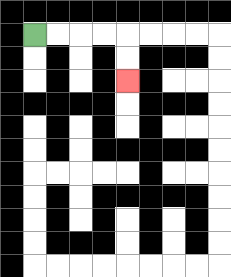{'start': '[1, 1]', 'end': '[5, 3]', 'path_directions': 'R,R,R,R,D,D', 'path_coordinates': '[[1, 1], [2, 1], [3, 1], [4, 1], [5, 1], [5, 2], [5, 3]]'}